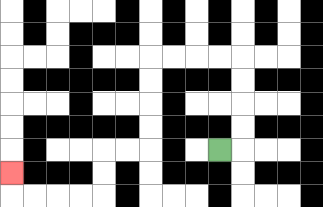{'start': '[9, 6]', 'end': '[0, 7]', 'path_directions': 'R,U,U,U,U,L,L,L,L,D,D,D,D,L,L,D,D,L,L,L,L,U', 'path_coordinates': '[[9, 6], [10, 6], [10, 5], [10, 4], [10, 3], [10, 2], [9, 2], [8, 2], [7, 2], [6, 2], [6, 3], [6, 4], [6, 5], [6, 6], [5, 6], [4, 6], [4, 7], [4, 8], [3, 8], [2, 8], [1, 8], [0, 8], [0, 7]]'}